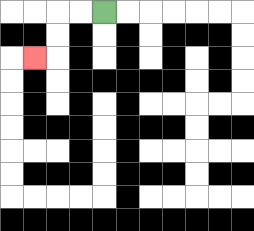{'start': '[4, 0]', 'end': '[1, 2]', 'path_directions': 'L,L,D,D,L', 'path_coordinates': '[[4, 0], [3, 0], [2, 0], [2, 1], [2, 2], [1, 2]]'}